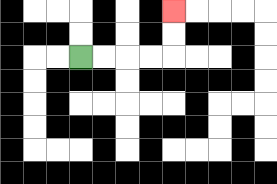{'start': '[3, 2]', 'end': '[7, 0]', 'path_directions': 'R,R,R,R,U,U', 'path_coordinates': '[[3, 2], [4, 2], [5, 2], [6, 2], [7, 2], [7, 1], [7, 0]]'}